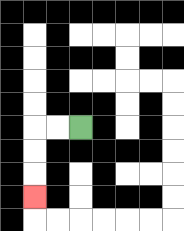{'start': '[3, 5]', 'end': '[1, 8]', 'path_directions': 'L,L,D,D,D', 'path_coordinates': '[[3, 5], [2, 5], [1, 5], [1, 6], [1, 7], [1, 8]]'}